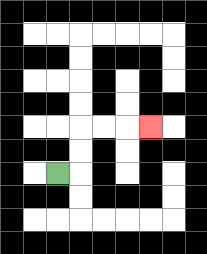{'start': '[2, 7]', 'end': '[6, 5]', 'path_directions': 'R,U,U,R,R,R', 'path_coordinates': '[[2, 7], [3, 7], [3, 6], [3, 5], [4, 5], [5, 5], [6, 5]]'}